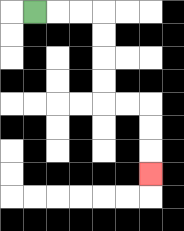{'start': '[1, 0]', 'end': '[6, 7]', 'path_directions': 'R,R,R,D,D,D,D,R,R,D,D,D', 'path_coordinates': '[[1, 0], [2, 0], [3, 0], [4, 0], [4, 1], [4, 2], [4, 3], [4, 4], [5, 4], [6, 4], [6, 5], [6, 6], [6, 7]]'}